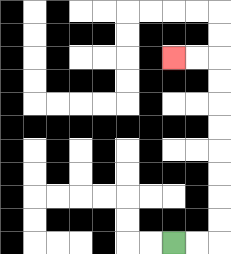{'start': '[7, 10]', 'end': '[7, 2]', 'path_directions': 'R,R,U,U,U,U,U,U,U,U,L,L', 'path_coordinates': '[[7, 10], [8, 10], [9, 10], [9, 9], [9, 8], [9, 7], [9, 6], [9, 5], [9, 4], [9, 3], [9, 2], [8, 2], [7, 2]]'}